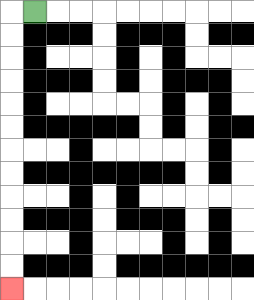{'start': '[1, 0]', 'end': '[0, 12]', 'path_directions': 'L,D,D,D,D,D,D,D,D,D,D,D,D', 'path_coordinates': '[[1, 0], [0, 0], [0, 1], [0, 2], [0, 3], [0, 4], [0, 5], [0, 6], [0, 7], [0, 8], [0, 9], [0, 10], [0, 11], [0, 12]]'}